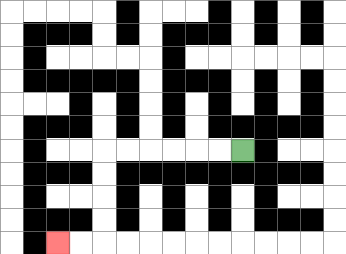{'start': '[10, 6]', 'end': '[2, 10]', 'path_directions': 'L,L,L,L,L,L,D,D,D,D,L,L', 'path_coordinates': '[[10, 6], [9, 6], [8, 6], [7, 6], [6, 6], [5, 6], [4, 6], [4, 7], [4, 8], [4, 9], [4, 10], [3, 10], [2, 10]]'}